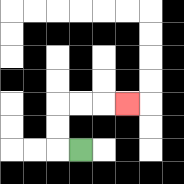{'start': '[3, 6]', 'end': '[5, 4]', 'path_directions': 'L,U,U,R,R,R', 'path_coordinates': '[[3, 6], [2, 6], [2, 5], [2, 4], [3, 4], [4, 4], [5, 4]]'}